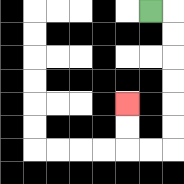{'start': '[6, 0]', 'end': '[5, 4]', 'path_directions': 'R,D,D,D,D,D,D,L,L,U,U', 'path_coordinates': '[[6, 0], [7, 0], [7, 1], [7, 2], [7, 3], [7, 4], [7, 5], [7, 6], [6, 6], [5, 6], [5, 5], [5, 4]]'}